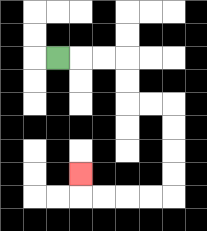{'start': '[2, 2]', 'end': '[3, 7]', 'path_directions': 'R,R,R,D,D,R,R,D,D,D,D,L,L,L,L,U', 'path_coordinates': '[[2, 2], [3, 2], [4, 2], [5, 2], [5, 3], [5, 4], [6, 4], [7, 4], [7, 5], [7, 6], [7, 7], [7, 8], [6, 8], [5, 8], [4, 8], [3, 8], [3, 7]]'}